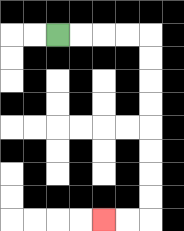{'start': '[2, 1]', 'end': '[4, 9]', 'path_directions': 'R,R,R,R,D,D,D,D,D,D,D,D,L,L', 'path_coordinates': '[[2, 1], [3, 1], [4, 1], [5, 1], [6, 1], [6, 2], [6, 3], [6, 4], [6, 5], [6, 6], [6, 7], [6, 8], [6, 9], [5, 9], [4, 9]]'}